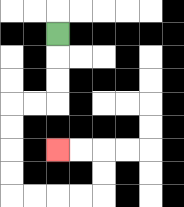{'start': '[2, 1]', 'end': '[2, 6]', 'path_directions': 'D,D,D,L,L,D,D,D,D,R,R,R,R,U,U,L,L', 'path_coordinates': '[[2, 1], [2, 2], [2, 3], [2, 4], [1, 4], [0, 4], [0, 5], [0, 6], [0, 7], [0, 8], [1, 8], [2, 8], [3, 8], [4, 8], [4, 7], [4, 6], [3, 6], [2, 6]]'}